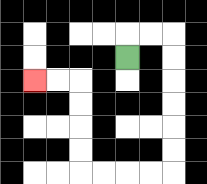{'start': '[5, 2]', 'end': '[1, 3]', 'path_directions': 'U,R,R,D,D,D,D,D,D,L,L,L,L,U,U,U,U,L,L', 'path_coordinates': '[[5, 2], [5, 1], [6, 1], [7, 1], [7, 2], [7, 3], [7, 4], [7, 5], [7, 6], [7, 7], [6, 7], [5, 7], [4, 7], [3, 7], [3, 6], [3, 5], [3, 4], [3, 3], [2, 3], [1, 3]]'}